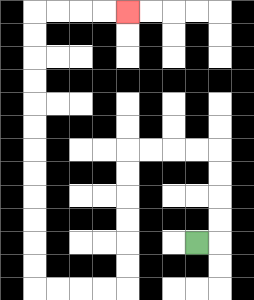{'start': '[8, 10]', 'end': '[5, 0]', 'path_directions': 'R,U,U,U,U,L,L,L,L,D,D,D,D,D,D,L,L,L,L,U,U,U,U,U,U,U,U,U,U,U,U,R,R,R,R', 'path_coordinates': '[[8, 10], [9, 10], [9, 9], [9, 8], [9, 7], [9, 6], [8, 6], [7, 6], [6, 6], [5, 6], [5, 7], [5, 8], [5, 9], [5, 10], [5, 11], [5, 12], [4, 12], [3, 12], [2, 12], [1, 12], [1, 11], [1, 10], [1, 9], [1, 8], [1, 7], [1, 6], [1, 5], [1, 4], [1, 3], [1, 2], [1, 1], [1, 0], [2, 0], [3, 0], [4, 0], [5, 0]]'}